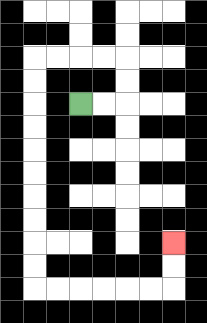{'start': '[3, 4]', 'end': '[7, 10]', 'path_directions': 'R,R,U,U,L,L,L,L,D,D,D,D,D,D,D,D,D,D,R,R,R,R,R,R,U,U', 'path_coordinates': '[[3, 4], [4, 4], [5, 4], [5, 3], [5, 2], [4, 2], [3, 2], [2, 2], [1, 2], [1, 3], [1, 4], [1, 5], [1, 6], [1, 7], [1, 8], [1, 9], [1, 10], [1, 11], [1, 12], [2, 12], [3, 12], [4, 12], [5, 12], [6, 12], [7, 12], [7, 11], [7, 10]]'}